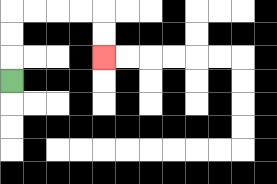{'start': '[0, 3]', 'end': '[4, 2]', 'path_directions': 'U,U,U,R,R,R,R,D,D', 'path_coordinates': '[[0, 3], [0, 2], [0, 1], [0, 0], [1, 0], [2, 0], [3, 0], [4, 0], [4, 1], [4, 2]]'}